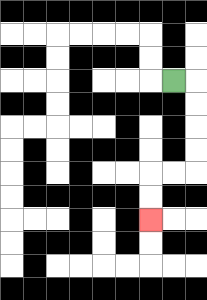{'start': '[7, 3]', 'end': '[6, 9]', 'path_directions': 'R,D,D,D,D,L,L,D,D', 'path_coordinates': '[[7, 3], [8, 3], [8, 4], [8, 5], [8, 6], [8, 7], [7, 7], [6, 7], [6, 8], [6, 9]]'}